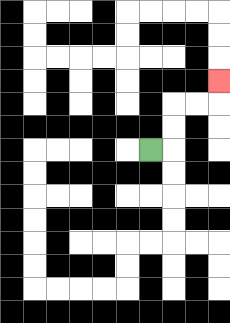{'start': '[6, 6]', 'end': '[9, 3]', 'path_directions': 'R,U,U,R,R,U', 'path_coordinates': '[[6, 6], [7, 6], [7, 5], [7, 4], [8, 4], [9, 4], [9, 3]]'}